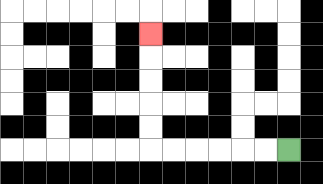{'start': '[12, 6]', 'end': '[6, 1]', 'path_directions': 'L,L,L,L,L,L,U,U,U,U,U', 'path_coordinates': '[[12, 6], [11, 6], [10, 6], [9, 6], [8, 6], [7, 6], [6, 6], [6, 5], [6, 4], [6, 3], [6, 2], [6, 1]]'}